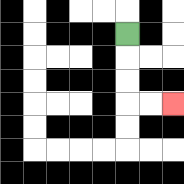{'start': '[5, 1]', 'end': '[7, 4]', 'path_directions': 'D,D,D,R,R', 'path_coordinates': '[[5, 1], [5, 2], [5, 3], [5, 4], [6, 4], [7, 4]]'}